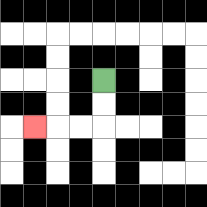{'start': '[4, 3]', 'end': '[1, 5]', 'path_directions': 'D,D,L,L,L', 'path_coordinates': '[[4, 3], [4, 4], [4, 5], [3, 5], [2, 5], [1, 5]]'}